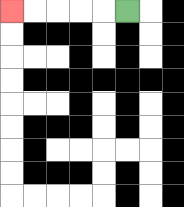{'start': '[5, 0]', 'end': '[0, 0]', 'path_directions': 'L,L,L,L,L', 'path_coordinates': '[[5, 0], [4, 0], [3, 0], [2, 0], [1, 0], [0, 0]]'}